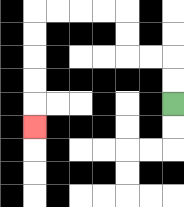{'start': '[7, 4]', 'end': '[1, 5]', 'path_directions': 'U,U,L,L,U,U,L,L,L,L,D,D,D,D,D', 'path_coordinates': '[[7, 4], [7, 3], [7, 2], [6, 2], [5, 2], [5, 1], [5, 0], [4, 0], [3, 0], [2, 0], [1, 0], [1, 1], [1, 2], [1, 3], [1, 4], [1, 5]]'}